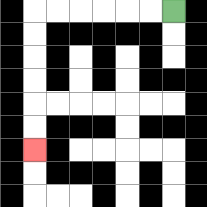{'start': '[7, 0]', 'end': '[1, 6]', 'path_directions': 'L,L,L,L,L,L,D,D,D,D,D,D', 'path_coordinates': '[[7, 0], [6, 0], [5, 0], [4, 0], [3, 0], [2, 0], [1, 0], [1, 1], [1, 2], [1, 3], [1, 4], [1, 5], [1, 6]]'}